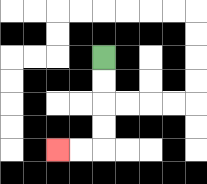{'start': '[4, 2]', 'end': '[2, 6]', 'path_directions': 'D,D,D,D,L,L', 'path_coordinates': '[[4, 2], [4, 3], [4, 4], [4, 5], [4, 6], [3, 6], [2, 6]]'}